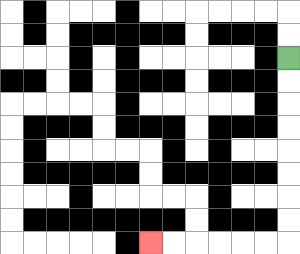{'start': '[12, 2]', 'end': '[6, 10]', 'path_directions': 'D,D,D,D,D,D,D,D,L,L,L,L,L,L', 'path_coordinates': '[[12, 2], [12, 3], [12, 4], [12, 5], [12, 6], [12, 7], [12, 8], [12, 9], [12, 10], [11, 10], [10, 10], [9, 10], [8, 10], [7, 10], [6, 10]]'}